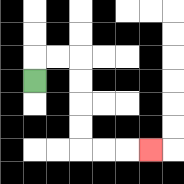{'start': '[1, 3]', 'end': '[6, 6]', 'path_directions': 'U,R,R,D,D,D,D,R,R,R', 'path_coordinates': '[[1, 3], [1, 2], [2, 2], [3, 2], [3, 3], [3, 4], [3, 5], [3, 6], [4, 6], [5, 6], [6, 6]]'}